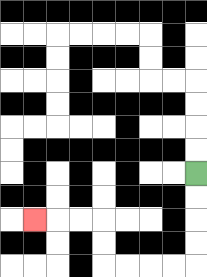{'start': '[8, 7]', 'end': '[1, 9]', 'path_directions': 'D,D,D,D,L,L,L,L,U,U,L,L,L', 'path_coordinates': '[[8, 7], [8, 8], [8, 9], [8, 10], [8, 11], [7, 11], [6, 11], [5, 11], [4, 11], [4, 10], [4, 9], [3, 9], [2, 9], [1, 9]]'}